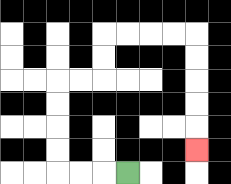{'start': '[5, 7]', 'end': '[8, 6]', 'path_directions': 'L,L,L,U,U,U,U,R,R,U,U,R,R,R,R,D,D,D,D,D', 'path_coordinates': '[[5, 7], [4, 7], [3, 7], [2, 7], [2, 6], [2, 5], [2, 4], [2, 3], [3, 3], [4, 3], [4, 2], [4, 1], [5, 1], [6, 1], [7, 1], [8, 1], [8, 2], [8, 3], [8, 4], [8, 5], [8, 6]]'}